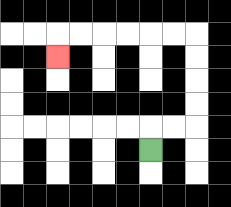{'start': '[6, 6]', 'end': '[2, 2]', 'path_directions': 'U,R,R,U,U,U,U,L,L,L,L,L,L,D', 'path_coordinates': '[[6, 6], [6, 5], [7, 5], [8, 5], [8, 4], [8, 3], [8, 2], [8, 1], [7, 1], [6, 1], [5, 1], [4, 1], [3, 1], [2, 1], [2, 2]]'}